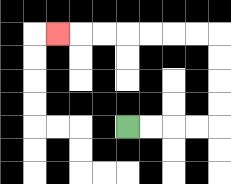{'start': '[5, 5]', 'end': '[2, 1]', 'path_directions': 'R,R,R,R,U,U,U,U,L,L,L,L,L,L,L', 'path_coordinates': '[[5, 5], [6, 5], [7, 5], [8, 5], [9, 5], [9, 4], [9, 3], [9, 2], [9, 1], [8, 1], [7, 1], [6, 1], [5, 1], [4, 1], [3, 1], [2, 1]]'}